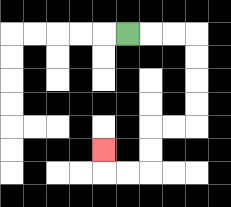{'start': '[5, 1]', 'end': '[4, 6]', 'path_directions': 'R,R,R,D,D,D,D,L,L,D,D,L,L,U', 'path_coordinates': '[[5, 1], [6, 1], [7, 1], [8, 1], [8, 2], [8, 3], [8, 4], [8, 5], [7, 5], [6, 5], [6, 6], [6, 7], [5, 7], [4, 7], [4, 6]]'}